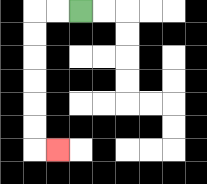{'start': '[3, 0]', 'end': '[2, 6]', 'path_directions': 'L,L,D,D,D,D,D,D,R', 'path_coordinates': '[[3, 0], [2, 0], [1, 0], [1, 1], [1, 2], [1, 3], [1, 4], [1, 5], [1, 6], [2, 6]]'}